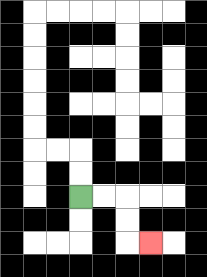{'start': '[3, 8]', 'end': '[6, 10]', 'path_directions': 'R,R,D,D,R', 'path_coordinates': '[[3, 8], [4, 8], [5, 8], [5, 9], [5, 10], [6, 10]]'}